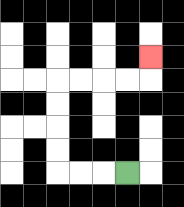{'start': '[5, 7]', 'end': '[6, 2]', 'path_directions': 'L,L,L,U,U,U,U,R,R,R,R,U', 'path_coordinates': '[[5, 7], [4, 7], [3, 7], [2, 7], [2, 6], [2, 5], [2, 4], [2, 3], [3, 3], [4, 3], [5, 3], [6, 3], [6, 2]]'}